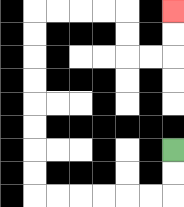{'start': '[7, 6]', 'end': '[7, 0]', 'path_directions': 'D,D,L,L,L,L,L,L,U,U,U,U,U,U,U,U,R,R,R,R,D,D,R,R,U,U', 'path_coordinates': '[[7, 6], [7, 7], [7, 8], [6, 8], [5, 8], [4, 8], [3, 8], [2, 8], [1, 8], [1, 7], [1, 6], [1, 5], [1, 4], [1, 3], [1, 2], [1, 1], [1, 0], [2, 0], [3, 0], [4, 0], [5, 0], [5, 1], [5, 2], [6, 2], [7, 2], [7, 1], [7, 0]]'}